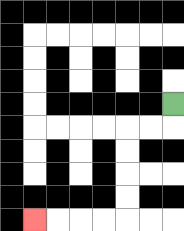{'start': '[7, 4]', 'end': '[1, 9]', 'path_directions': 'D,L,L,D,D,D,D,L,L,L,L', 'path_coordinates': '[[7, 4], [7, 5], [6, 5], [5, 5], [5, 6], [5, 7], [5, 8], [5, 9], [4, 9], [3, 9], [2, 9], [1, 9]]'}